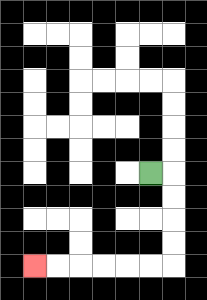{'start': '[6, 7]', 'end': '[1, 11]', 'path_directions': 'R,D,D,D,D,L,L,L,L,L,L', 'path_coordinates': '[[6, 7], [7, 7], [7, 8], [7, 9], [7, 10], [7, 11], [6, 11], [5, 11], [4, 11], [3, 11], [2, 11], [1, 11]]'}